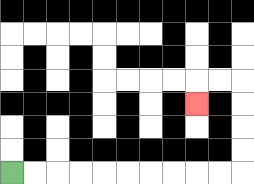{'start': '[0, 7]', 'end': '[8, 4]', 'path_directions': 'R,R,R,R,R,R,R,R,R,R,U,U,U,U,L,L,D', 'path_coordinates': '[[0, 7], [1, 7], [2, 7], [3, 7], [4, 7], [5, 7], [6, 7], [7, 7], [8, 7], [9, 7], [10, 7], [10, 6], [10, 5], [10, 4], [10, 3], [9, 3], [8, 3], [8, 4]]'}